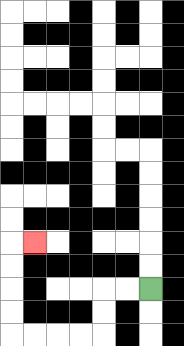{'start': '[6, 12]', 'end': '[1, 10]', 'path_directions': 'L,L,D,D,L,L,L,L,U,U,U,U,R', 'path_coordinates': '[[6, 12], [5, 12], [4, 12], [4, 13], [4, 14], [3, 14], [2, 14], [1, 14], [0, 14], [0, 13], [0, 12], [0, 11], [0, 10], [1, 10]]'}